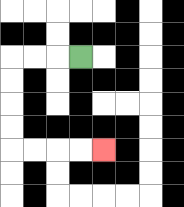{'start': '[3, 2]', 'end': '[4, 6]', 'path_directions': 'L,L,L,D,D,D,D,R,R,R,R', 'path_coordinates': '[[3, 2], [2, 2], [1, 2], [0, 2], [0, 3], [0, 4], [0, 5], [0, 6], [1, 6], [2, 6], [3, 6], [4, 6]]'}